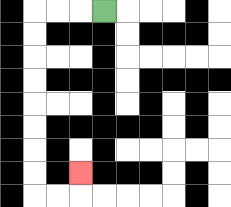{'start': '[4, 0]', 'end': '[3, 7]', 'path_directions': 'L,L,L,D,D,D,D,D,D,D,D,R,R,U', 'path_coordinates': '[[4, 0], [3, 0], [2, 0], [1, 0], [1, 1], [1, 2], [1, 3], [1, 4], [1, 5], [1, 6], [1, 7], [1, 8], [2, 8], [3, 8], [3, 7]]'}